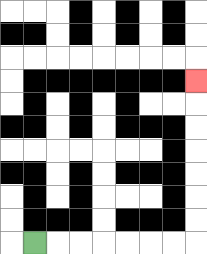{'start': '[1, 10]', 'end': '[8, 3]', 'path_directions': 'R,R,R,R,R,R,R,U,U,U,U,U,U,U', 'path_coordinates': '[[1, 10], [2, 10], [3, 10], [4, 10], [5, 10], [6, 10], [7, 10], [8, 10], [8, 9], [8, 8], [8, 7], [8, 6], [8, 5], [8, 4], [8, 3]]'}